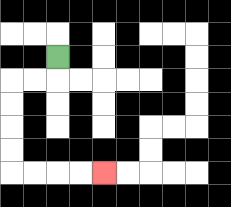{'start': '[2, 2]', 'end': '[4, 7]', 'path_directions': 'D,L,L,D,D,D,D,R,R,R,R', 'path_coordinates': '[[2, 2], [2, 3], [1, 3], [0, 3], [0, 4], [0, 5], [0, 6], [0, 7], [1, 7], [2, 7], [3, 7], [4, 7]]'}